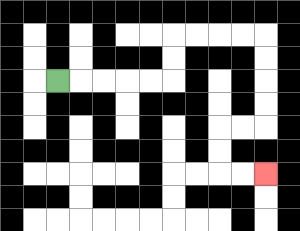{'start': '[2, 3]', 'end': '[11, 7]', 'path_directions': 'R,R,R,R,R,U,U,R,R,R,R,D,D,D,D,L,L,D,D,R,R', 'path_coordinates': '[[2, 3], [3, 3], [4, 3], [5, 3], [6, 3], [7, 3], [7, 2], [7, 1], [8, 1], [9, 1], [10, 1], [11, 1], [11, 2], [11, 3], [11, 4], [11, 5], [10, 5], [9, 5], [9, 6], [9, 7], [10, 7], [11, 7]]'}